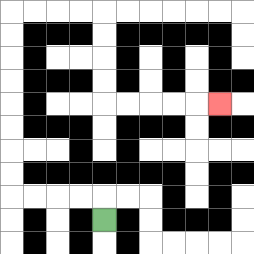{'start': '[4, 9]', 'end': '[9, 4]', 'path_directions': 'U,L,L,L,L,U,U,U,U,U,U,U,U,R,R,R,R,D,D,D,D,R,R,R,R,R', 'path_coordinates': '[[4, 9], [4, 8], [3, 8], [2, 8], [1, 8], [0, 8], [0, 7], [0, 6], [0, 5], [0, 4], [0, 3], [0, 2], [0, 1], [0, 0], [1, 0], [2, 0], [3, 0], [4, 0], [4, 1], [4, 2], [4, 3], [4, 4], [5, 4], [6, 4], [7, 4], [8, 4], [9, 4]]'}